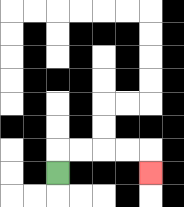{'start': '[2, 7]', 'end': '[6, 7]', 'path_directions': 'U,R,R,R,R,D', 'path_coordinates': '[[2, 7], [2, 6], [3, 6], [4, 6], [5, 6], [6, 6], [6, 7]]'}